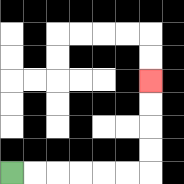{'start': '[0, 7]', 'end': '[6, 3]', 'path_directions': 'R,R,R,R,R,R,U,U,U,U', 'path_coordinates': '[[0, 7], [1, 7], [2, 7], [3, 7], [4, 7], [5, 7], [6, 7], [6, 6], [6, 5], [6, 4], [6, 3]]'}